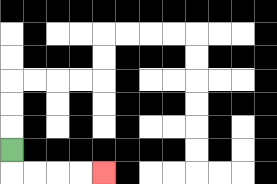{'start': '[0, 6]', 'end': '[4, 7]', 'path_directions': 'D,R,R,R,R', 'path_coordinates': '[[0, 6], [0, 7], [1, 7], [2, 7], [3, 7], [4, 7]]'}